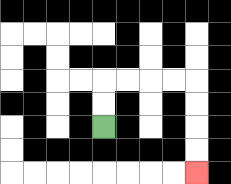{'start': '[4, 5]', 'end': '[8, 7]', 'path_directions': 'U,U,R,R,R,R,D,D,D,D', 'path_coordinates': '[[4, 5], [4, 4], [4, 3], [5, 3], [6, 3], [7, 3], [8, 3], [8, 4], [8, 5], [8, 6], [8, 7]]'}